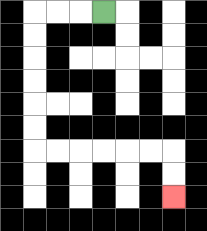{'start': '[4, 0]', 'end': '[7, 8]', 'path_directions': 'L,L,L,D,D,D,D,D,D,R,R,R,R,R,R,D,D', 'path_coordinates': '[[4, 0], [3, 0], [2, 0], [1, 0], [1, 1], [1, 2], [1, 3], [1, 4], [1, 5], [1, 6], [2, 6], [3, 6], [4, 6], [5, 6], [6, 6], [7, 6], [7, 7], [7, 8]]'}